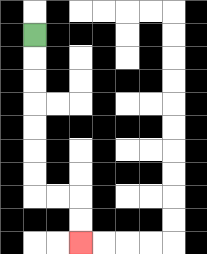{'start': '[1, 1]', 'end': '[3, 10]', 'path_directions': 'D,D,D,D,D,D,D,R,R,D,D', 'path_coordinates': '[[1, 1], [1, 2], [1, 3], [1, 4], [1, 5], [1, 6], [1, 7], [1, 8], [2, 8], [3, 8], [3, 9], [3, 10]]'}